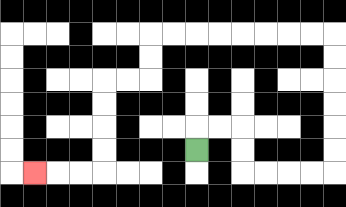{'start': '[8, 6]', 'end': '[1, 7]', 'path_directions': 'U,R,R,D,D,R,R,R,R,U,U,U,U,U,U,L,L,L,L,L,L,L,L,D,D,L,L,D,D,D,D,L,L,L', 'path_coordinates': '[[8, 6], [8, 5], [9, 5], [10, 5], [10, 6], [10, 7], [11, 7], [12, 7], [13, 7], [14, 7], [14, 6], [14, 5], [14, 4], [14, 3], [14, 2], [14, 1], [13, 1], [12, 1], [11, 1], [10, 1], [9, 1], [8, 1], [7, 1], [6, 1], [6, 2], [6, 3], [5, 3], [4, 3], [4, 4], [4, 5], [4, 6], [4, 7], [3, 7], [2, 7], [1, 7]]'}